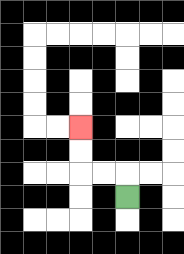{'start': '[5, 8]', 'end': '[3, 5]', 'path_directions': 'U,L,L,U,U', 'path_coordinates': '[[5, 8], [5, 7], [4, 7], [3, 7], [3, 6], [3, 5]]'}